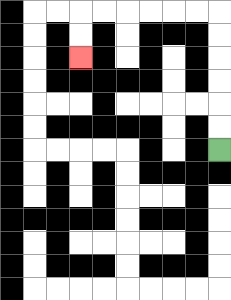{'start': '[9, 6]', 'end': '[3, 2]', 'path_directions': 'U,U,U,U,U,U,L,L,L,L,L,L,D,D', 'path_coordinates': '[[9, 6], [9, 5], [9, 4], [9, 3], [9, 2], [9, 1], [9, 0], [8, 0], [7, 0], [6, 0], [5, 0], [4, 0], [3, 0], [3, 1], [3, 2]]'}